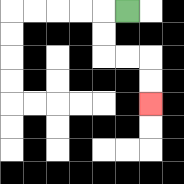{'start': '[5, 0]', 'end': '[6, 4]', 'path_directions': 'L,D,D,R,R,D,D', 'path_coordinates': '[[5, 0], [4, 0], [4, 1], [4, 2], [5, 2], [6, 2], [6, 3], [6, 4]]'}